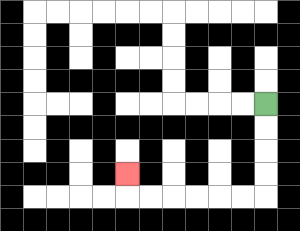{'start': '[11, 4]', 'end': '[5, 7]', 'path_directions': 'D,D,D,D,L,L,L,L,L,L,U', 'path_coordinates': '[[11, 4], [11, 5], [11, 6], [11, 7], [11, 8], [10, 8], [9, 8], [8, 8], [7, 8], [6, 8], [5, 8], [5, 7]]'}